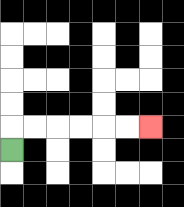{'start': '[0, 6]', 'end': '[6, 5]', 'path_directions': 'U,R,R,R,R,R,R', 'path_coordinates': '[[0, 6], [0, 5], [1, 5], [2, 5], [3, 5], [4, 5], [5, 5], [6, 5]]'}